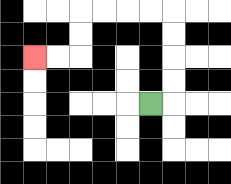{'start': '[6, 4]', 'end': '[1, 2]', 'path_directions': 'R,U,U,U,U,L,L,L,L,D,D,L,L', 'path_coordinates': '[[6, 4], [7, 4], [7, 3], [7, 2], [7, 1], [7, 0], [6, 0], [5, 0], [4, 0], [3, 0], [3, 1], [3, 2], [2, 2], [1, 2]]'}